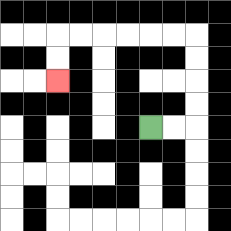{'start': '[6, 5]', 'end': '[2, 3]', 'path_directions': 'R,R,U,U,U,U,L,L,L,L,L,L,D,D', 'path_coordinates': '[[6, 5], [7, 5], [8, 5], [8, 4], [8, 3], [8, 2], [8, 1], [7, 1], [6, 1], [5, 1], [4, 1], [3, 1], [2, 1], [2, 2], [2, 3]]'}